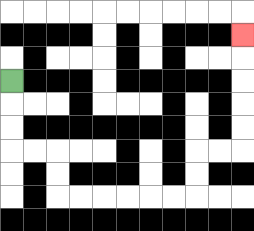{'start': '[0, 3]', 'end': '[10, 1]', 'path_directions': 'D,D,D,R,R,D,D,R,R,R,R,R,R,U,U,R,R,U,U,U,U,U', 'path_coordinates': '[[0, 3], [0, 4], [0, 5], [0, 6], [1, 6], [2, 6], [2, 7], [2, 8], [3, 8], [4, 8], [5, 8], [6, 8], [7, 8], [8, 8], [8, 7], [8, 6], [9, 6], [10, 6], [10, 5], [10, 4], [10, 3], [10, 2], [10, 1]]'}